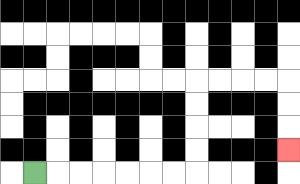{'start': '[1, 7]', 'end': '[12, 6]', 'path_directions': 'R,R,R,R,R,R,R,U,U,U,U,R,R,R,R,D,D,D', 'path_coordinates': '[[1, 7], [2, 7], [3, 7], [4, 7], [5, 7], [6, 7], [7, 7], [8, 7], [8, 6], [8, 5], [8, 4], [8, 3], [9, 3], [10, 3], [11, 3], [12, 3], [12, 4], [12, 5], [12, 6]]'}